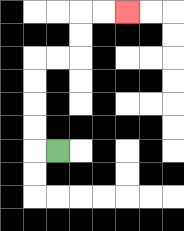{'start': '[2, 6]', 'end': '[5, 0]', 'path_directions': 'L,U,U,U,U,R,R,U,U,R,R', 'path_coordinates': '[[2, 6], [1, 6], [1, 5], [1, 4], [1, 3], [1, 2], [2, 2], [3, 2], [3, 1], [3, 0], [4, 0], [5, 0]]'}